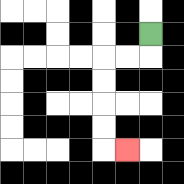{'start': '[6, 1]', 'end': '[5, 6]', 'path_directions': 'D,L,L,D,D,D,D,R', 'path_coordinates': '[[6, 1], [6, 2], [5, 2], [4, 2], [4, 3], [4, 4], [4, 5], [4, 6], [5, 6]]'}